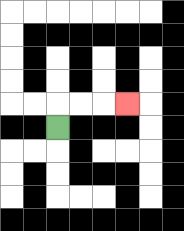{'start': '[2, 5]', 'end': '[5, 4]', 'path_directions': 'U,R,R,R', 'path_coordinates': '[[2, 5], [2, 4], [3, 4], [4, 4], [5, 4]]'}